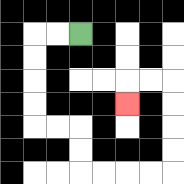{'start': '[3, 1]', 'end': '[5, 4]', 'path_directions': 'L,L,D,D,D,D,R,R,D,D,R,R,R,R,U,U,U,U,L,L,D', 'path_coordinates': '[[3, 1], [2, 1], [1, 1], [1, 2], [1, 3], [1, 4], [1, 5], [2, 5], [3, 5], [3, 6], [3, 7], [4, 7], [5, 7], [6, 7], [7, 7], [7, 6], [7, 5], [7, 4], [7, 3], [6, 3], [5, 3], [5, 4]]'}